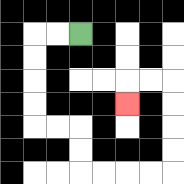{'start': '[3, 1]', 'end': '[5, 4]', 'path_directions': 'L,L,D,D,D,D,R,R,D,D,R,R,R,R,U,U,U,U,L,L,D', 'path_coordinates': '[[3, 1], [2, 1], [1, 1], [1, 2], [1, 3], [1, 4], [1, 5], [2, 5], [3, 5], [3, 6], [3, 7], [4, 7], [5, 7], [6, 7], [7, 7], [7, 6], [7, 5], [7, 4], [7, 3], [6, 3], [5, 3], [5, 4]]'}